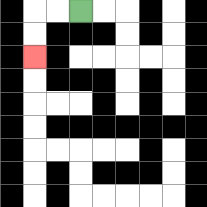{'start': '[3, 0]', 'end': '[1, 2]', 'path_directions': 'L,L,D,D', 'path_coordinates': '[[3, 0], [2, 0], [1, 0], [1, 1], [1, 2]]'}